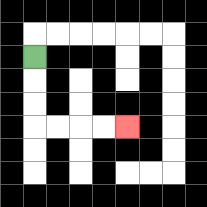{'start': '[1, 2]', 'end': '[5, 5]', 'path_directions': 'D,D,D,R,R,R,R', 'path_coordinates': '[[1, 2], [1, 3], [1, 4], [1, 5], [2, 5], [3, 5], [4, 5], [5, 5]]'}